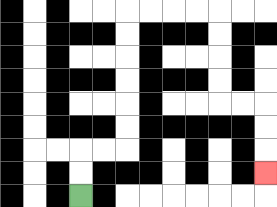{'start': '[3, 8]', 'end': '[11, 7]', 'path_directions': 'U,U,R,R,U,U,U,U,U,U,R,R,R,R,D,D,D,D,R,R,D,D,D', 'path_coordinates': '[[3, 8], [3, 7], [3, 6], [4, 6], [5, 6], [5, 5], [5, 4], [5, 3], [5, 2], [5, 1], [5, 0], [6, 0], [7, 0], [8, 0], [9, 0], [9, 1], [9, 2], [9, 3], [9, 4], [10, 4], [11, 4], [11, 5], [11, 6], [11, 7]]'}